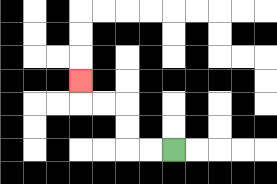{'start': '[7, 6]', 'end': '[3, 3]', 'path_directions': 'L,L,U,U,L,L,U', 'path_coordinates': '[[7, 6], [6, 6], [5, 6], [5, 5], [5, 4], [4, 4], [3, 4], [3, 3]]'}